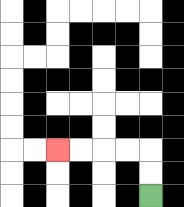{'start': '[6, 8]', 'end': '[2, 6]', 'path_directions': 'U,U,L,L,L,L', 'path_coordinates': '[[6, 8], [6, 7], [6, 6], [5, 6], [4, 6], [3, 6], [2, 6]]'}